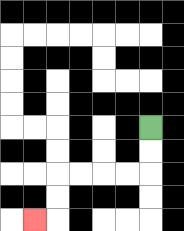{'start': '[6, 5]', 'end': '[1, 9]', 'path_directions': 'D,D,L,L,L,L,D,D,L', 'path_coordinates': '[[6, 5], [6, 6], [6, 7], [5, 7], [4, 7], [3, 7], [2, 7], [2, 8], [2, 9], [1, 9]]'}